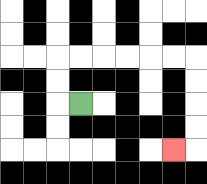{'start': '[3, 4]', 'end': '[7, 6]', 'path_directions': 'L,U,U,R,R,R,R,R,R,D,D,D,D,L', 'path_coordinates': '[[3, 4], [2, 4], [2, 3], [2, 2], [3, 2], [4, 2], [5, 2], [6, 2], [7, 2], [8, 2], [8, 3], [8, 4], [8, 5], [8, 6], [7, 6]]'}